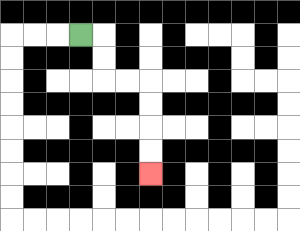{'start': '[3, 1]', 'end': '[6, 7]', 'path_directions': 'R,D,D,R,R,D,D,D,D', 'path_coordinates': '[[3, 1], [4, 1], [4, 2], [4, 3], [5, 3], [6, 3], [6, 4], [6, 5], [6, 6], [6, 7]]'}